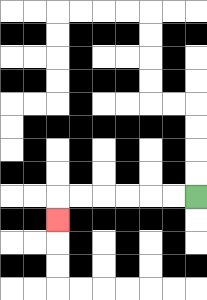{'start': '[8, 8]', 'end': '[2, 9]', 'path_directions': 'L,L,L,L,L,L,D', 'path_coordinates': '[[8, 8], [7, 8], [6, 8], [5, 8], [4, 8], [3, 8], [2, 8], [2, 9]]'}